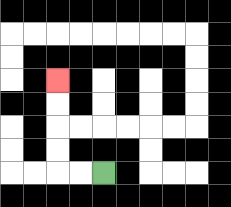{'start': '[4, 7]', 'end': '[2, 3]', 'path_directions': 'L,L,U,U,U,U', 'path_coordinates': '[[4, 7], [3, 7], [2, 7], [2, 6], [2, 5], [2, 4], [2, 3]]'}